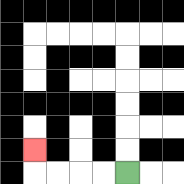{'start': '[5, 7]', 'end': '[1, 6]', 'path_directions': 'L,L,L,L,U', 'path_coordinates': '[[5, 7], [4, 7], [3, 7], [2, 7], [1, 7], [1, 6]]'}